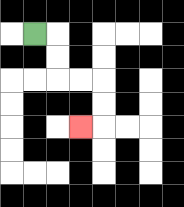{'start': '[1, 1]', 'end': '[3, 5]', 'path_directions': 'R,D,D,R,R,D,D,L', 'path_coordinates': '[[1, 1], [2, 1], [2, 2], [2, 3], [3, 3], [4, 3], [4, 4], [4, 5], [3, 5]]'}